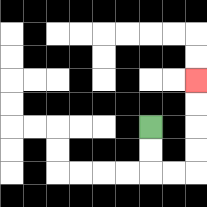{'start': '[6, 5]', 'end': '[8, 3]', 'path_directions': 'D,D,R,R,U,U,U,U', 'path_coordinates': '[[6, 5], [6, 6], [6, 7], [7, 7], [8, 7], [8, 6], [8, 5], [8, 4], [8, 3]]'}